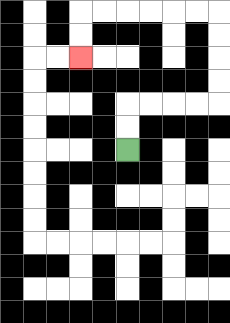{'start': '[5, 6]', 'end': '[3, 2]', 'path_directions': 'U,U,R,R,R,R,U,U,U,U,L,L,L,L,L,L,D,D', 'path_coordinates': '[[5, 6], [5, 5], [5, 4], [6, 4], [7, 4], [8, 4], [9, 4], [9, 3], [9, 2], [9, 1], [9, 0], [8, 0], [7, 0], [6, 0], [5, 0], [4, 0], [3, 0], [3, 1], [3, 2]]'}